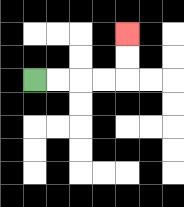{'start': '[1, 3]', 'end': '[5, 1]', 'path_directions': 'R,R,R,R,U,U', 'path_coordinates': '[[1, 3], [2, 3], [3, 3], [4, 3], [5, 3], [5, 2], [5, 1]]'}